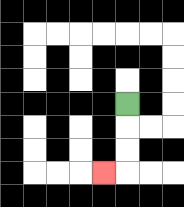{'start': '[5, 4]', 'end': '[4, 7]', 'path_directions': 'D,D,D,L', 'path_coordinates': '[[5, 4], [5, 5], [5, 6], [5, 7], [4, 7]]'}